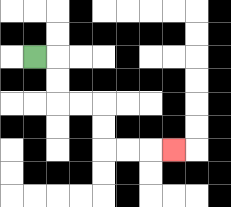{'start': '[1, 2]', 'end': '[7, 6]', 'path_directions': 'R,D,D,R,R,D,D,R,R,R', 'path_coordinates': '[[1, 2], [2, 2], [2, 3], [2, 4], [3, 4], [4, 4], [4, 5], [4, 6], [5, 6], [6, 6], [7, 6]]'}